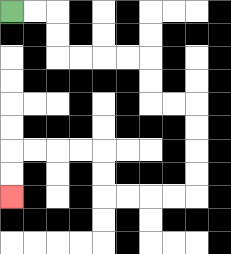{'start': '[0, 0]', 'end': '[0, 8]', 'path_directions': 'R,R,D,D,R,R,R,R,D,D,R,R,D,D,D,D,L,L,L,L,U,U,L,L,L,L,D,D', 'path_coordinates': '[[0, 0], [1, 0], [2, 0], [2, 1], [2, 2], [3, 2], [4, 2], [5, 2], [6, 2], [6, 3], [6, 4], [7, 4], [8, 4], [8, 5], [8, 6], [8, 7], [8, 8], [7, 8], [6, 8], [5, 8], [4, 8], [4, 7], [4, 6], [3, 6], [2, 6], [1, 6], [0, 6], [0, 7], [0, 8]]'}